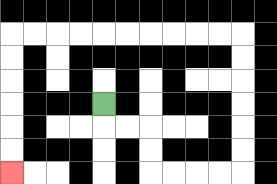{'start': '[4, 4]', 'end': '[0, 7]', 'path_directions': 'D,R,R,D,D,R,R,R,R,U,U,U,U,U,U,L,L,L,L,L,L,L,L,L,L,D,D,D,D,D,D', 'path_coordinates': '[[4, 4], [4, 5], [5, 5], [6, 5], [6, 6], [6, 7], [7, 7], [8, 7], [9, 7], [10, 7], [10, 6], [10, 5], [10, 4], [10, 3], [10, 2], [10, 1], [9, 1], [8, 1], [7, 1], [6, 1], [5, 1], [4, 1], [3, 1], [2, 1], [1, 1], [0, 1], [0, 2], [0, 3], [0, 4], [0, 5], [0, 6], [0, 7]]'}